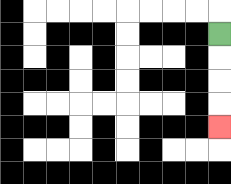{'start': '[9, 1]', 'end': '[9, 5]', 'path_directions': 'D,D,D,D', 'path_coordinates': '[[9, 1], [9, 2], [9, 3], [9, 4], [9, 5]]'}